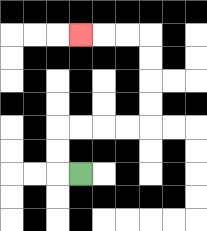{'start': '[3, 7]', 'end': '[3, 1]', 'path_directions': 'L,U,U,R,R,R,R,U,U,U,U,L,L,L', 'path_coordinates': '[[3, 7], [2, 7], [2, 6], [2, 5], [3, 5], [4, 5], [5, 5], [6, 5], [6, 4], [6, 3], [6, 2], [6, 1], [5, 1], [4, 1], [3, 1]]'}